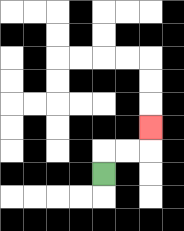{'start': '[4, 7]', 'end': '[6, 5]', 'path_directions': 'U,R,R,U', 'path_coordinates': '[[4, 7], [4, 6], [5, 6], [6, 6], [6, 5]]'}